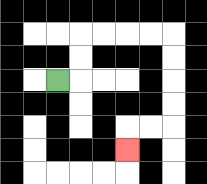{'start': '[2, 3]', 'end': '[5, 6]', 'path_directions': 'R,U,U,R,R,R,R,D,D,D,D,L,L,D', 'path_coordinates': '[[2, 3], [3, 3], [3, 2], [3, 1], [4, 1], [5, 1], [6, 1], [7, 1], [7, 2], [7, 3], [7, 4], [7, 5], [6, 5], [5, 5], [5, 6]]'}